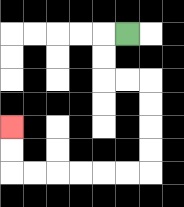{'start': '[5, 1]', 'end': '[0, 5]', 'path_directions': 'L,D,D,R,R,D,D,D,D,L,L,L,L,L,L,U,U', 'path_coordinates': '[[5, 1], [4, 1], [4, 2], [4, 3], [5, 3], [6, 3], [6, 4], [6, 5], [6, 6], [6, 7], [5, 7], [4, 7], [3, 7], [2, 7], [1, 7], [0, 7], [0, 6], [0, 5]]'}